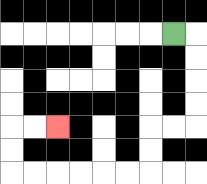{'start': '[7, 1]', 'end': '[2, 5]', 'path_directions': 'R,D,D,D,D,L,L,D,D,L,L,L,L,L,L,U,U,R,R', 'path_coordinates': '[[7, 1], [8, 1], [8, 2], [8, 3], [8, 4], [8, 5], [7, 5], [6, 5], [6, 6], [6, 7], [5, 7], [4, 7], [3, 7], [2, 7], [1, 7], [0, 7], [0, 6], [0, 5], [1, 5], [2, 5]]'}